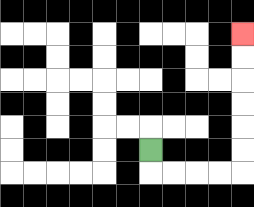{'start': '[6, 6]', 'end': '[10, 1]', 'path_directions': 'D,R,R,R,R,U,U,U,U,U,U', 'path_coordinates': '[[6, 6], [6, 7], [7, 7], [8, 7], [9, 7], [10, 7], [10, 6], [10, 5], [10, 4], [10, 3], [10, 2], [10, 1]]'}